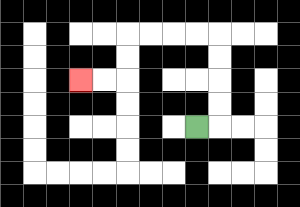{'start': '[8, 5]', 'end': '[3, 3]', 'path_directions': 'R,U,U,U,U,L,L,L,L,D,D,L,L', 'path_coordinates': '[[8, 5], [9, 5], [9, 4], [9, 3], [9, 2], [9, 1], [8, 1], [7, 1], [6, 1], [5, 1], [5, 2], [5, 3], [4, 3], [3, 3]]'}